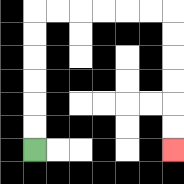{'start': '[1, 6]', 'end': '[7, 6]', 'path_directions': 'U,U,U,U,U,U,R,R,R,R,R,R,D,D,D,D,D,D', 'path_coordinates': '[[1, 6], [1, 5], [1, 4], [1, 3], [1, 2], [1, 1], [1, 0], [2, 0], [3, 0], [4, 0], [5, 0], [6, 0], [7, 0], [7, 1], [7, 2], [7, 3], [7, 4], [7, 5], [7, 6]]'}